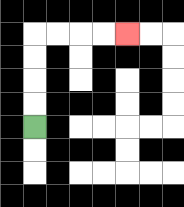{'start': '[1, 5]', 'end': '[5, 1]', 'path_directions': 'U,U,U,U,R,R,R,R', 'path_coordinates': '[[1, 5], [1, 4], [1, 3], [1, 2], [1, 1], [2, 1], [3, 1], [4, 1], [5, 1]]'}